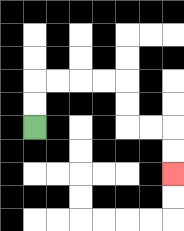{'start': '[1, 5]', 'end': '[7, 7]', 'path_directions': 'U,U,R,R,R,R,D,D,R,R,D,D', 'path_coordinates': '[[1, 5], [1, 4], [1, 3], [2, 3], [3, 3], [4, 3], [5, 3], [5, 4], [5, 5], [6, 5], [7, 5], [7, 6], [7, 7]]'}